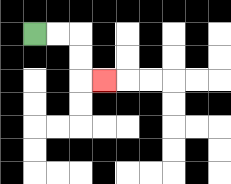{'start': '[1, 1]', 'end': '[4, 3]', 'path_directions': 'R,R,D,D,R', 'path_coordinates': '[[1, 1], [2, 1], [3, 1], [3, 2], [3, 3], [4, 3]]'}